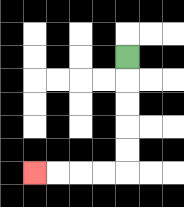{'start': '[5, 2]', 'end': '[1, 7]', 'path_directions': 'D,D,D,D,D,L,L,L,L', 'path_coordinates': '[[5, 2], [5, 3], [5, 4], [5, 5], [5, 6], [5, 7], [4, 7], [3, 7], [2, 7], [1, 7]]'}